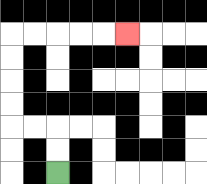{'start': '[2, 7]', 'end': '[5, 1]', 'path_directions': 'U,U,L,L,U,U,U,U,R,R,R,R,R', 'path_coordinates': '[[2, 7], [2, 6], [2, 5], [1, 5], [0, 5], [0, 4], [0, 3], [0, 2], [0, 1], [1, 1], [2, 1], [3, 1], [4, 1], [5, 1]]'}